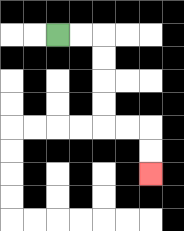{'start': '[2, 1]', 'end': '[6, 7]', 'path_directions': 'R,R,D,D,D,D,R,R,D,D', 'path_coordinates': '[[2, 1], [3, 1], [4, 1], [4, 2], [4, 3], [4, 4], [4, 5], [5, 5], [6, 5], [6, 6], [6, 7]]'}